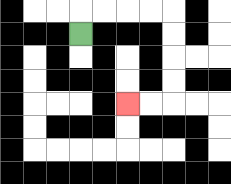{'start': '[3, 1]', 'end': '[5, 4]', 'path_directions': 'U,R,R,R,R,D,D,D,D,L,L', 'path_coordinates': '[[3, 1], [3, 0], [4, 0], [5, 0], [6, 0], [7, 0], [7, 1], [7, 2], [7, 3], [7, 4], [6, 4], [5, 4]]'}